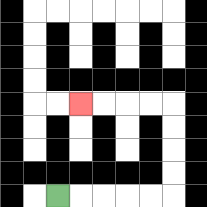{'start': '[2, 8]', 'end': '[3, 4]', 'path_directions': 'R,R,R,R,R,U,U,U,U,L,L,L,L', 'path_coordinates': '[[2, 8], [3, 8], [4, 8], [5, 8], [6, 8], [7, 8], [7, 7], [7, 6], [7, 5], [7, 4], [6, 4], [5, 4], [4, 4], [3, 4]]'}